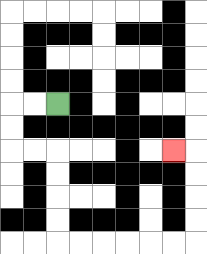{'start': '[2, 4]', 'end': '[7, 6]', 'path_directions': 'L,L,D,D,R,R,D,D,D,D,R,R,R,R,R,R,U,U,U,U,L', 'path_coordinates': '[[2, 4], [1, 4], [0, 4], [0, 5], [0, 6], [1, 6], [2, 6], [2, 7], [2, 8], [2, 9], [2, 10], [3, 10], [4, 10], [5, 10], [6, 10], [7, 10], [8, 10], [8, 9], [8, 8], [8, 7], [8, 6], [7, 6]]'}